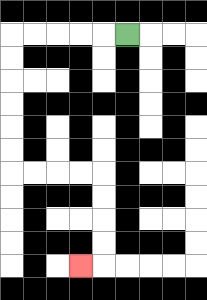{'start': '[5, 1]', 'end': '[3, 11]', 'path_directions': 'L,L,L,L,L,D,D,D,D,D,D,R,R,R,R,D,D,D,D,L', 'path_coordinates': '[[5, 1], [4, 1], [3, 1], [2, 1], [1, 1], [0, 1], [0, 2], [0, 3], [0, 4], [0, 5], [0, 6], [0, 7], [1, 7], [2, 7], [3, 7], [4, 7], [4, 8], [4, 9], [4, 10], [4, 11], [3, 11]]'}